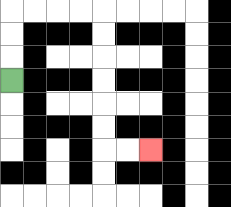{'start': '[0, 3]', 'end': '[6, 6]', 'path_directions': 'U,U,U,R,R,R,R,D,D,D,D,D,D,R,R', 'path_coordinates': '[[0, 3], [0, 2], [0, 1], [0, 0], [1, 0], [2, 0], [3, 0], [4, 0], [4, 1], [4, 2], [4, 3], [4, 4], [4, 5], [4, 6], [5, 6], [6, 6]]'}